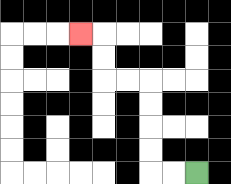{'start': '[8, 7]', 'end': '[3, 1]', 'path_directions': 'L,L,U,U,U,U,L,L,U,U,L', 'path_coordinates': '[[8, 7], [7, 7], [6, 7], [6, 6], [6, 5], [6, 4], [6, 3], [5, 3], [4, 3], [4, 2], [4, 1], [3, 1]]'}